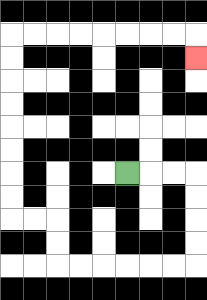{'start': '[5, 7]', 'end': '[8, 2]', 'path_directions': 'R,R,R,D,D,D,D,L,L,L,L,L,L,U,U,L,L,U,U,U,U,U,U,U,U,R,R,R,R,R,R,R,R,D', 'path_coordinates': '[[5, 7], [6, 7], [7, 7], [8, 7], [8, 8], [8, 9], [8, 10], [8, 11], [7, 11], [6, 11], [5, 11], [4, 11], [3, 11], [2, 11], [2, 10], [2, 9], [1, 9], [0, 9], [0, 8], [0, 7], [0, 6], [0, 5], [0, 4], [0, 3], [0, 2], [0, 1], [1, 1], [2, 1], [3, 1], [4, 1], [5, 1], [6, 1], [7, 1], [8, 1], [8, 2]]'}